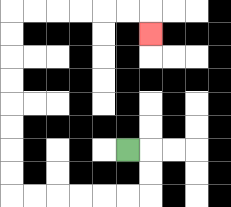{'start': '[5, 6]', 'end': '[6, 1]', 'path_directions': 'R,D,D,L,L,L,L,L,L,U,U,U,U,U,U,U,U,R,R,R,R,R,R,D', 'path_coordinates': '[[5, 6], [6, 6], [6, 7], [6, 8], [5, 8], [4, 8], [3, 8], [2, 8], [1, 8], [0, 8], [0, 7], [0, 6], [0, 5], [0, 4], [0, 3], [0, 2], [0, 1], [0, 0], [1, 0], [2, 0], [3, 0], [4, 0], [5, 0], [6, 0], [6, 1]]'}